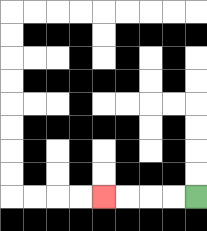{'start': '[8, 8]', 'end': '[4, 8]', 'path_directions': 'L,L,L,L', 'path_coordinates': '[[8, 8], [7, 8], [6, 8], [5, 8], [4, 8]]'}